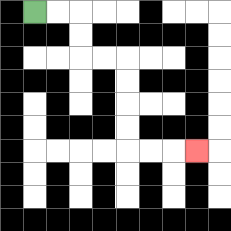{'start': '[1, 0]', 'end': '[8, 6]', 'path_directions': 'R,R,D,D,R,R,D,D,D,D,R,R,R', 'path_coordinates': '[[1, 0], [2, 0], [3, 0], [3, 1], [3, 2], [4, 2], [5, 2], [5, 3], [5, 4], [5, 5], [5, 6], [6, 6], [7, 6], [8, 6]]'}